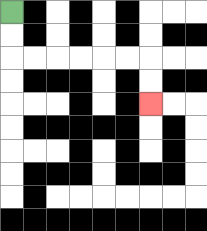{'start': '[0, 0]', 'end': '[6, 4]', 'path_directions': 'D,D,R,R,R,R,R,R,D,D', 'path_coordinates': '[[0, 0], [0, 1], [0, 2], [1, 2], [2, 2], [3, 2], [4, 2], [5, 2], [6, 2], [6, 3], [6, 4]]'}